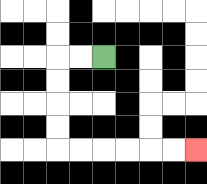{'start': '[4, 2]', 'end': '[8, 6]', 'path_directions': 'L,L,D,D,D,D,R,R,R,R,R,R', 'path_coordinates': '[[4, 2], [3, 2], [2, 2], [2, 3], [2, 4], [2, 5], [2, 6], [3, 6], [4, 6], [5, 6], [6, 6], [7, 6], [8, 6]]'}